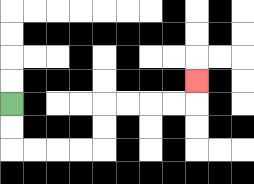{'start': '[0, 4]', 'end': '[8, 3]', 'path_directions': 'D,D,R,R,R,R,U,U,R,R,R,R,U', 'path_coordinates': '[[0, 4], [0, 5], [0, 6], [1, 6], [2, 6], [3, 6], [4, 6], [4, 5], [4, 4], [5, 4], [6, 4], [7, 4], [8, 4], [8, 3]]'}